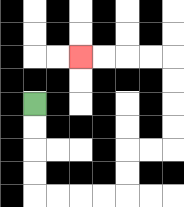{'start': '[1, 4]', 'end': '[3, 2]', 'path_directions': 'D,D,D,D,R,R,R,R,U,U,R,R,U,U,U,U,L,L,L,L', 'path_coordinates': '[[1, 4], [1, 5], [1, 6], [1, 7], [1, 8], [2, 8], [3, 8], [4, 8], [5, 8], [5, 7], [5, 6], [6, 6], [7, 6], [7, 5], [7, 4], [7, 3], [7, 2], [6, 2], [5, 2], [4, 2], [3, 2]]'}